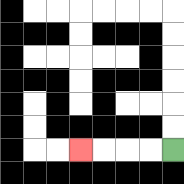{'start': '[7, 6]', 'end': '[3, 6]', 'path_directions': 'L,L,L,L', 'path_coordinates': '[[7, 6], [6, 6], [5, 6], [4, 6], [3, 6]]'}